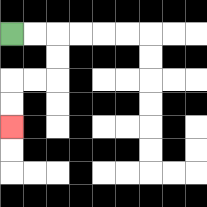{'start': '[0, 1]', 'end': '[0, 5]', 'path_directions': 'R,R,D,D,L,L,D,D', 'path_coordinates': '[[0, 1], [1, 1], [2, 1], [2, 2], [2, 3], [1, 3], [0, 3], [0, 4], [0, 5]]'}